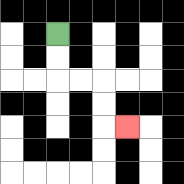{'start': '[2, 1]', 'end': '[5, 5]', 'path_directions': 'D,D,R,R,D,D,R', 'path_coordinates': '[[2, 1], [2, 2], [2, 3], [3, 3], [4, 3], [4, 4], [4, 5], [5, 5]]'}